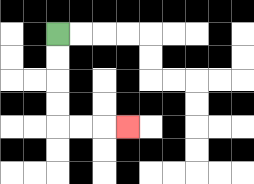{'start': '[2, 1]', 'end': '[5, 5]', 'path_directions': 'D,D,D,D,R,R,R', 'path_coordinates': '[[2, 1], [2, 2], [2, 3], [2, 4], [2, 5], [3, 5], [4, 5], [5, 5]]'}